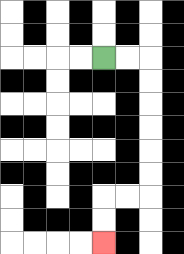{'start': '[4, 2]', 'end': '[4, 10]', 'path_directions': 'R,R,D,D,D,D,D,D,L,L,D,D', 'path_coordinates': '[[4, 2], [5, 2], [6, 2], [6, 3], [6, 4], [6, 5], [6, 6], [6, 7], [6, 8], [5, 8], [4, 8], [4, 9], [4, 10]]'}